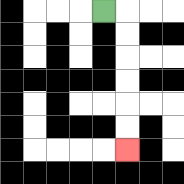{'start': '[4, 0]', 'end': '[5, 6]', 'path_directions': 'R,D,D,D,D,D,D', 'path_coordinates': '[[4, 0], [5, 0], [5, 1], [5, 2], [5, 3], [5, 4], [5, 5], [5, 6]]'}